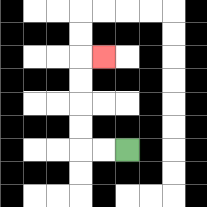{'start': '[5, 6]', 'end': '[4, 2]', 'path_directions': 'L,L,U,U,U,U,R', 'path_coordinates': '[[5, 6], [4, 6], [3, 6], [3, 5], [3, 4], [3, 3], [3, 2], [4, 2]]'}